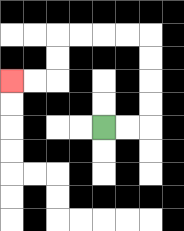{'start': '[4, 5]', 'end': '[0, 3]', 'path_directions': 'R,R,U,U,U,U,L,L,L,L,D,D,L,L', 'path_coordinates': '[[4, 5], [5, 5], [6, 5], [6, 4], [6, 3], [6, 2], [6, 1], [5, 1], [4, 1], [3, 1], [2, 1], [2, 2], [2, 3], [1, 3], [0, 3]]'}